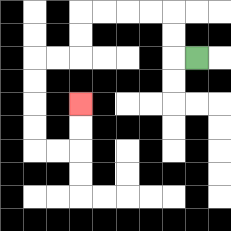{'start': '[8, 2]', 'end': '[3, 4]', 'path_directions': 'L,U,U,L,L,L,L,D,D,L,L,D,D,D,D,R,R,U,U', 'path_coordinates': '[[8, 2], [7, 2], [7, 1], [7, 0], [6, 0], [5, 0], [4, 0], [3, 0], [3, 1], [3, 2], [2, 2], [1, 2], [1, 3], [1, 4], [1, 5], [1, 6], [2, 6], [3, 6], [3, 5], [3, 4]]'}